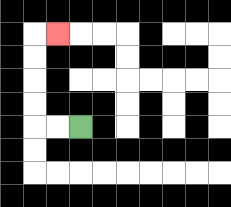{'start': '[3, 5]', 'end': '[2, 1]', 'path_directions': 'L,L,U,U,U,U,R', 'path_coordinates': '[[3, 5], [2, 5], [1, 5], [1, 4], [1, 3], [1, 2], [1, 1], [2, 1]]'}